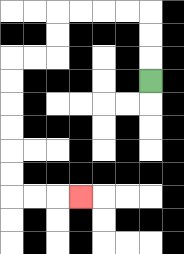{'start': '[6, 3]', 'end': '[3, 8]', 'path_directions': 'U,U,U,L,L,L,L,D,D,L,L,D,D,D,D,D,D,R,R,R', 'path_coordinates': '[[6, 3], [6, 2], [6, 1], [6, 0], [5, 0], [4, 0], [3, 0], [2, 0], [2, 1], [2, 2], [1, 2], [0, 2], [0, 3], [0, 4], [0, 5], [0, 6], [0, 7], [0, 8], [1, 8], [2, 8], [3, 8]]'}